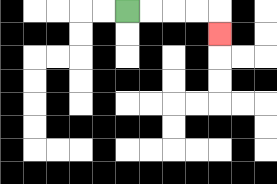{'start': '[5, 0]', 'end': '[9, 1]', 'path_directions': 'R,R,R,R,D', 'path_coordinates': '[[5, 0], [6, 0], [7, 0], [8, 0], [9, 0], [9, 1]]'}